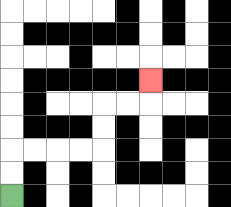{'start': '[0, 8]', 'end': '[6, 3]', 'path_directions': 'U,U,R,R,R,R,U,U,R,R,U', 'path_coordinates': '[[0, 8], [0, 7], [0, 6], [1, 6], [2, 6], [3, 6], [4, 6], [4, 5], [4, 4], [5, 4], [6, 4], [6, 3]]'}